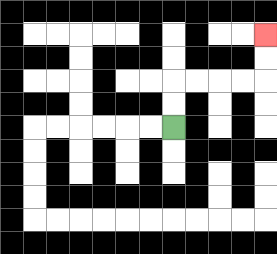{'start': '[7, 5]', 'end': '[11, 1]', 'path_directions': 'U,U,R,R,R,R,U,U', 'path_coordinates': '[[7, 5], [7, 4], [7, 3], [8, 3], [9, 3], [10, 3], [11, 3], [11, 2], [11, 1]]'}